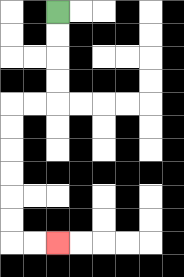{'start': '[2, 0]', 'end': '[2, 10]', 'path_directions': 'D,D,D,D,L,L,D,D,D,D,D,D,R,R', 'path_coordinates': '[[2, 0], [2, 1], [2, 2], [2, 3], [2, 4], [1, 4], [0, 4], [0, 5], [0, 6], [0, 7], [0, 8], [0, 9], [0, 10], [1, 10], [2, 10]]'}